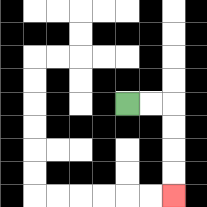{'start': '[5, 4]', 'end': '[7, 8]', 'path_directions': 'R,R,D,D,D,D', 'path_coordinates': '[[5, 4], [6, 4], [7, 4], [7, 5], [7, 6], [7, 7], [7, 8]]'}